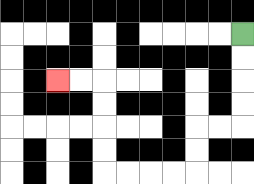{'start': '[10, 1]', 'end': '[2, 3]', 'path_directions': 'D,D,D,D,L,L,D,D,L,L,L,L,U,U,U,U,L,L', 'path_coordinates': '[[10, 1], [10, 2], [10, 3], [10, 4], [10, 5], [9, 5], [8, 5], [8, 6], [8, 7], [7, 7], [6, 7], [5, 7], [4, 7], [4, 6], [4, 5], [4, 4], [4, 3], [3, 3], [2, 3]]'}